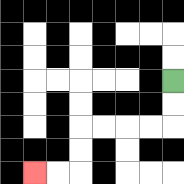{'start': '[7, 3]', 'end': '[1, 7]', 'path_directions': 'D,D,L,L,L,L,D,D,L,L', 'path_coordinates': '[[7, 3], [7, 4], [7, 5], [6, 5], [5, 5], [4, 5], [3, 5], [3, 6], [3, 7], [2, 7], [1, 7]]'}